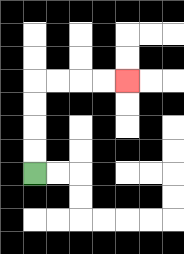{'start': '[1, 7]', 'end': '[5, 3]', 'path_directions': 'U,U,U,U,R,R,R,R', 'path_coordinates': '[[1, 7], [1, 6], [1, 5], [1, 4], [1, 3], [2, 3], [3, 3], [4, 3], [5, 3]]'}